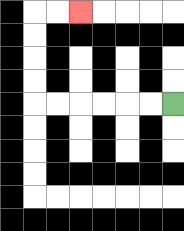{'start': '[7, 4]', 'end': '[3, 0]', 'path_directions': 'L,L,L,L,L,L,U,U,U,U,R,R', 'path_coordinates': '[[7, 4], [6, 4], [5, 4], [4, 4], [3, 4], [2, 4], [1, 4], [1, 3], [1, 2], [1, 1], [1, 0], [2, 0], [3, 0]]'}